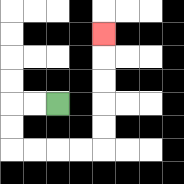{'start': '[2, 4]', 'end': '[4, 1]', 'path_directions': 'L,L,D,D,R,R,R,R,U,U,U,U,U', 'path_coordinates': '[[2, 4], [1, 4], [0, 4], [0, 5], [0, 6], [1, 6], [2, 6], [3, 6], [4, 6], [4, 5], [4, 4], [4, 3], [4, 2], [4, 1]]'}